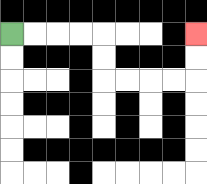{'start': '[0, 1]', 'end': '[8, 1]', 'path_directions': 'R,R,R,R,D,D,R,R,R,R,U,U', 'path_coordinates': '[[0, 1], [1, 1], [2, 1], [3, 1], [4, 1], [4, 2], [4, 3], [5, 3], [6, 3], [7, 3], [8, 3], [8, 2], [8, 1]]'}